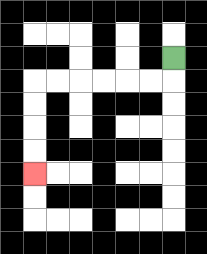{'start': '[7, 2]', 'end': '[1, 7]', 'path_directions': 'D,L,L,L,L,L,L,D,D,D,D', 'path_coordinates': '[[7, 2], [7, 3], [6, 3], [5, 3], [4, 3], [3, 3], [2, 3], [1, 3], [1, 4], [1, 5], [1, 6], [1, 7]]'}